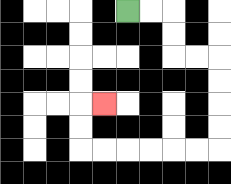{'start': '[5, 0]', 'end': '[4, 4]', 'path_directions': 'R,R,D,D,R,R,D,D,D,D,L,L,L,L,L,L,U,U,R', 'path_coordinates': '[[5, 0], [6, 0], [7, 0], [7, 1], [7, 2], [8, 2], [9, 2], [9, 3], [9, 4], [9, 5], [9, 6], [8, 6], [7, 6], [6, 6], [5, 6], [4, 6], [3, 6], [3, 5], [3, 4], [4, 4]]'}